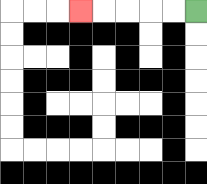{'start': '[8, 0]', 'end': '[3, 0]', 'path_directions': 'L,L,L,L,L', 'path_coordinates': '[[8, 0], [7, 0], [6, 0], [5, 0], [4, 0], [3, 0]]'}